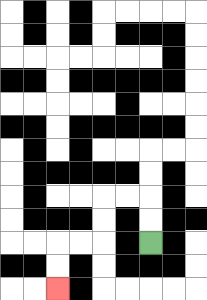{'start': '[6, 10]', 'end': '[2, 12]', 'path_directions': 'U,U,L,L,D,D,L,L,D,D', 'path_coordinates': '[[6, 10], [6, 9], [6, 8], [5, 8], [4, 8], [4, 9], [4, 10], [3, 10], [2, 10], [2, 11], [2, 12]]'}